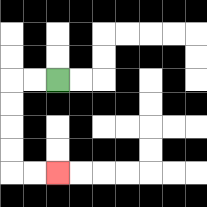{'start': '[2, 3]', 'end': '[2, 7]', 'path_directions': 'L,L,D,D,D,D,R,R', 'path_coordinates': '[[2, 3], [1, 3], [0, 3], [0, 4], [0, 5], [0, 6], [0, 7], [1, 7], [2, 7]]'}